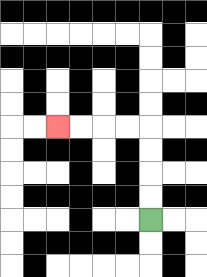{'start': '[6, 9]', 'end': '[2, 5]', 'path_directions': 'U,U,U,U,L,L,L,L', 'path_coordinates': '[[6, 9], [6, 8], [6, 7], [6, 6], [6, 5], [5, 5], [4, 5], [3, 5], [2, 5]]'}